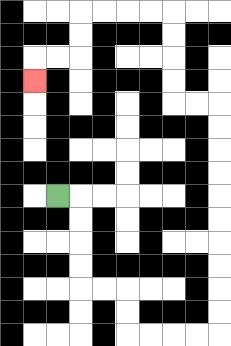{'start': '[2, 8]', 'end': '[1, 3]', 'path_directions': 'R,D,D,D,D,R,R,D,D,R,R,R,R,U,U,U,U,U,U,U,U,U,U,L,L,U,U,U,U,L,L,L,L,D,D,L,L,D', 'path_coordinates': '[[2, 8], [3, 8], [3, 9], [3, 10], [3, 11], [3, 12], [4, 12], [5, 12], [5, 13], [5, 14], [6, 14], [7, 14], [8, 14], [9, 14], [9, 13], [9, 12], [9, 11], [9, 10], [9, 9], [9, 8], [9, 7], [9, 6], [9, 5], [9, 4], [8, 4], [7, 4], [7, 3], [7, 2], [7, 1], [7, 0], [6, 0], [5, 0], [4, 0], [3, 0], [3, 1], [3, 2], [2, 2], [1, 2], [1, 3]]'}